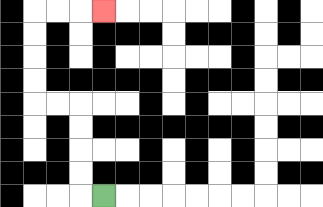{'start': '[4, 8]', 'end': '[4, 0]', 'path_directions': 'L,U,U,U,U,L,L,U,U,U,U,R,R,R', 'path_coordinates': '[[4, 8], [3, 8], [3, 7], [3, 6], [3, 5], [3, 4], [2, 4], [1, 4], [1, 3], [1, 2], [1, 1], [1, 0], [2, 0], [3, 0], [4, 0]]'}